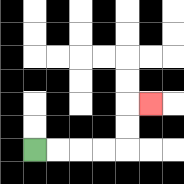{'start': '[1, 6]', 'end': '[6, 4]', 'path_directions': 'R,R,R,R,U,U,R', 'path_coordinates': '[[1, 6], [2, 6], [3, 6], [4, 6], [5, 6], [5, 5], [5, 4], [6, 4]]'}